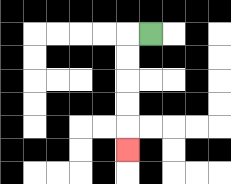{'start': '[6, 1]', 'end': '[5, 6]', 'path_directions': 'L,D,D,D,D,D', 'path_coordinates': '[[6, 1], [5, 1], [5, 2], [5, 3], [5, 4], [5, 5], [5, 6]]'}